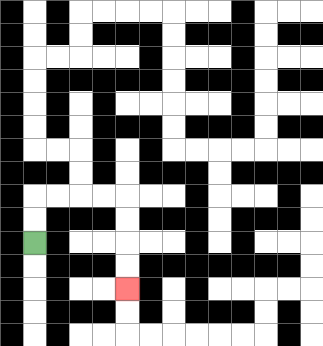{'start': '[1, 10]', 'end': '[5, 12]', 'path_directions': 'U,U,R,R,R,R,D,D,D,D', 'path_coordinates': '[[1, 10], [1, 9], [1, 8], [2, 8], [3, 8], [4, 8], [5, 8], [5, 9], [5, 10], [5, 11], [5, 12]]'}